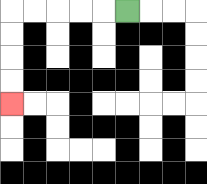{'start': '[5, 0]', 'end': '[0, 4]', 'path_directions': 'L,L,L,L,L,D,D,D,D', 'path_coordinates': '[[5, 0], [4, 0], [3, 0], [2, 0], [1, 0], [0, 0], [0, 1], [0, 2], [0, 3], [0, 4]]'}